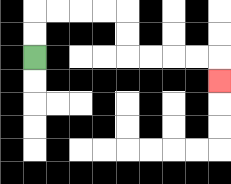{'start': '[1, 2]', 'end': '[9, 3]', 'path_directions': 'U,U,R,R,R,R,D,D,R,R,R,R,D', 'path_coordinates': '[[1, 2], [1, 1], [1, 0], [2, 0], [3, 0], [4, 0], [5, 0], [5, 1], [5, 2], [6, 2], [7, 2], [8, 2], [9, 2], [9, 3]]'}